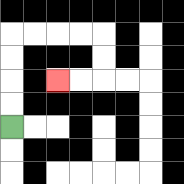{'start': '[0, 5]', 'end': '[2, 3]', 'path_directions': 'U,U,U,U,R,R,R,R,D,D,L,L', 'path_coordinates': '[[0, 5], [0, 4], [0, 3], [0, 2], [0, 1], [1, 1], [2, 1], [3, 1], [4, 1], [4, 2], [4, 3], [3, 3], [2, 3]]'}